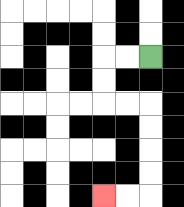{'start': '[6, 2]', 'end': '[4, 8]', 'path_directions': 'L,L,D,D,R,R,D,D,D,D,L,L', 'path_coordinates': '[[6, 2], [5, 2], [4, 2], [4, 3], [4, 4], [5, 4], [6, 4], [6, 5], [6, 6], [6, 7], [6, 8], [5, 8], [4, 8]]'}